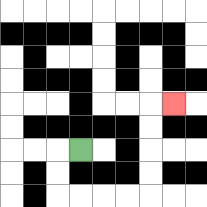{'start': '[3, 6]', 'end': '[7, 4]', 'path_directions': 'L,D,D,R,R,R,R,U,U,U,U,R', 'path_coordinates': '[[3, 6], [2, 6], [2, 7], [2, 8], [3, 8], [4, 8], [5, 8], [6, 8], [6, 7], [6, 6], [6, 5], [6, 4], [7, 4]]'}